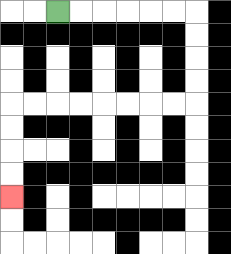{'start': '[2, 0]', 'end': '[0, 8]', 'path_directions': 'R,R,R,R,R,R,D,D,D,D,L,L,L,L,L,L,L,L,D,D,D,D', 'path_coordinates': '[[2, 0], [3, 0], [4, 0], [5, 0], [6, 0], [7, 0], [8, 0], [8, 1], [8, 2], [8, 3], [8, 4], [7, 4], [6, 4], [5, 4], [4, 4], [3, 4], [2, 4], [1, 4], [0, 4], [0, 5], [0, 6], [0, 7], [0, 8]]'}